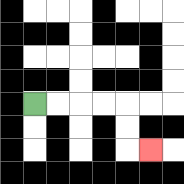{'start': '[1, 4]', 'end': '[6, 6]', 'path_directions': 'R,R,R,R,D,D,R', 'path_coordinates': '[[1, 4], [2, 4], [3, 4], [4, 4], [5, 4], [5, 5], [5, 6], [6, 6]]'}